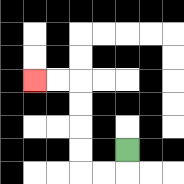{'start': '[5, 6]', 'end': '[1, 3]', 'path_directions': 'D,L,L,U,U,U,U,L,L', 'path_coordinates': '[[5, 6], [5, 7], [4, 7], [3, 7], [3, 6], [3, 5], [3, 4], [3, 3], [2, 3], [1, 3]]'}